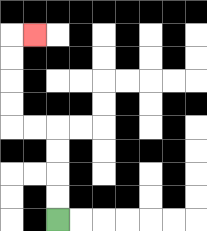{'start': '[2, 9]', 'end': '[1, 1]', 'path_directions': 'U,U,U,U,L,L,U,U,U,U,R', 'path_coordinates': '[[2, 9], [2, 8], [2, 7], [2, 6], [2, 5], [1, 5], [0, 5], [0, 4], [0, 3], [0, 2], [0, 1], [1, 1]]'}